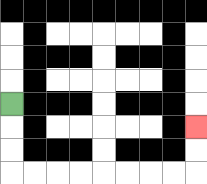{'start': '[0, 4]', 'end': '[8, 5]', 'path_directions': 'D,D,D,R,R,R,R,R,R,R,R,U,U', 'path_coordinates': '[[0, 4], [0, 5], [0, 6], [0, 7], [1, 7], [2, 7], [3, 7], [4, 7], [5, 7], [6, 7], [7, 7], [8, 7], [8, 6], [8, 5]]'}